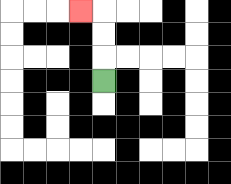{'start': '[4, 3]', 'end': '[3, 0]', 'path_directions': 'U,U,U,L', 'path_coordinates': '[[4, 3], [4, 2], [4, 1], [4, 0], [3, 0]]'}